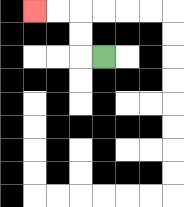{'start': '[4, 2]', 'end': '[1, 0]', 'path_directions': 'L,U,U,L,L', 'path_coordinates': '[[4, 2], [3, 2], [3, 1], [3, 0], [2, 0], [1, 0]]'}